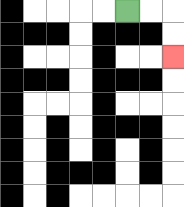{'start': '[5, 0]', 'end': '[7, 2]', 'path_directions': 'R,R,D,D', 'path_coordinates': '[[5, 0], [6, 0], [7, 0], [7, 1], [7, 2]]'}